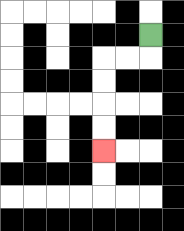{'start': '[6, 1]', 'end': '[4, 6]', 'path_directions': 'D,L,L,D,D,D,D', 'path_coordinates': '[[6, 1], [6, 2], [5, 2], [4, 2], [4, 3], [4, 4], [4, 5], [4, 6]]'}